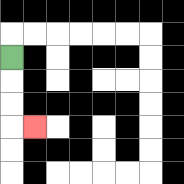{'start': '[0, 2]', 'end': '[1, 5]', 'path_directions': 'D,D,D,R', 'path_coordinates': '[[0, 2], [0, 3], [0, 4], [0, 5], [1, 5]]'}